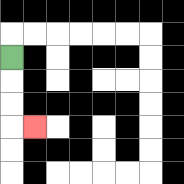{'start': '[0, 2]', 'end': '[1, 5]', 'path_directions': 'D,D,D,R', 'path_coordinates': '[[0, 2], [0, 3], [0, 4], [0, 5], [1, 5]]'}